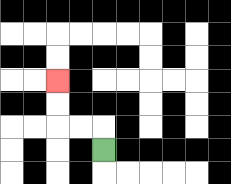{'start': '[4, 6]', 'end': '[2, 3]', 'path_directions': 'U,L,L,U,U', 'path_coordinates': '[[4, 6], [4, 5], [3, 5], [2, 5], [2, 4], [2, 3]]'}